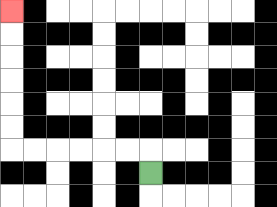{'start': '[6, 7]', 'end': '[0, 0]', 'path_directions': 'U,L,L,L,L,L,L,U,U,U,U,U,U', 'path_coordinates': '[[6, 7], [6, 6], [5, 6], [4, 6], [3, 6], [2, 6], [1, 6], [0, 6], [0, 5], [0, 4], [0, 3], [0, 2], [0, 1], [0, 0]]'}